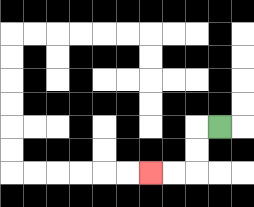{'start': '[9, 5]', 'end': '[6, 7]', 'path_directions': 'L,D,D,L,L', 'path_coordinates': '[[9, 5], [8, 5], [8, 6], [8, 7], [7, 7], [6, 7]]'}